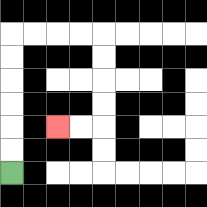{'start': '[0, 7]', 'end': '[2, 5]', 'path_directions': 'U,U,U,U,U,U,R,R,R,R,D,D,D,D,L,L', 'path_coordinates': '[[0, 7], [0, 6], [0, 5], [0, 4], [0, 3], [0, 2], [0, 1], [1, 1], [2, 1], [3, 1], [4, 1], [4, 2], [4, 3], [4, 4], [4, 5], [3, 5], [2, 5]]'}